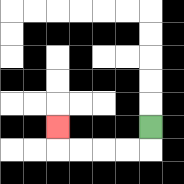{'start': '[6, 5]', 'end': '[2, 5]', 'path_directions': 'D,L,L,L,L,U', 'path_coordinates': '[[6, 5], [6, 6], [5, 6], [4, 6], [3, 6], [2, 6], [2, 5]]'}